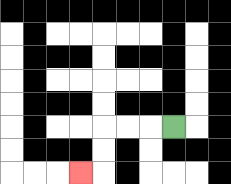{'start': '[7, 5]', 'end': '[3, 7]', 'path_directions': 'L,L,L,D,D,L', 'path_coordinates': '[[7, 5], [6, 5], [5, 5], [4, 5], [4, 6], [4, 7], [3, 7]]'}